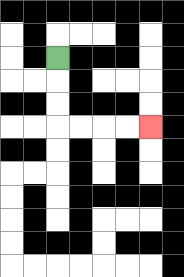{'start': '[2, 2]', 'end': '[6, 5]', 'path_directions': 'D,D,D,R,R,R,R', 'path_coordinates': '[[2, 2], [2, 3], [2, 4], [2, 5], [3, 5], [4, 5], [5, 5], [6, 5]]'}